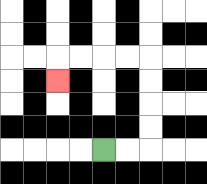{'start': '[4, 6]', 'end': '[2, 3]', 'path_directions': 'R,R,U,U,U,U,L,L,L,L,D', 'path_coordinates': '[[4, 6], [5, 6], [6, 6], [6, 5], [6, 4], [6, 3], [6, 2], [5, 2], [4, 2], [3, 2], [2, 2], [2, 3]]'}